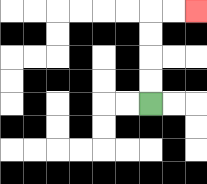{'start': '[6, 4]', 'end': '[8, 0]', 'path_directions': 'U,U,U,U,R,R', 'path_coordinates': '[[6, 4], [6, 3], [6, 2], [6, 1], [6, 0], [7, 0], [8, 0]]'}